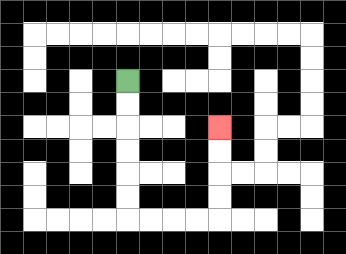{'start': '[5, 3]', 'end': '[9, 5]', 'path_directions': 'D,D,D,D,D,D,R,R,R,R,U,U,U,U', 'path_coordinates': '[[5, 3], [5, 4], [5, 5], [5, 6], [5, 7], [5, 8], [5, 9], [6, 9], [7, 9], [8, 9], [9, 9], [9, 8], [9, 7], [9, 6], [9, 5]]'}